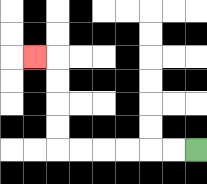{'start': '[8, 6]', 'end': '[1, 2]', 'path_directions': 'L,L,L,L,L,L,U,U,U,U,L', 'path_coordinates': '[[8, 6], [7, 6], [6, 6], [5, 6], [4, 6], [3, 6], [2, 6], [2, 5], [2, 4], [2, 3], [2, 2], [1, 2]]'}